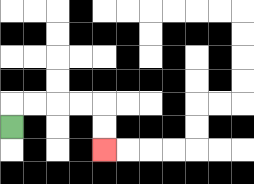{'start': '[0, 5]', 'end': '[4, 6]', 'path_directions': 'U,R,R,R,R,D,D', 'path_coordinates': '[[0, 5], [0, 4], [1, 4], [2, 4], [3, 4], [4, 4], [4, 5], [4, 6]]'}